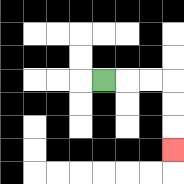{'start': '[4, 3]', 'end': '[7, 6]', 'path_directions': 'R,R,R,D,D,D', 'path_coordinates': '[[4, 3], [5, 3], [6, 3], [7, 3], [7, 4], [7, 5], [7, 6]]'}